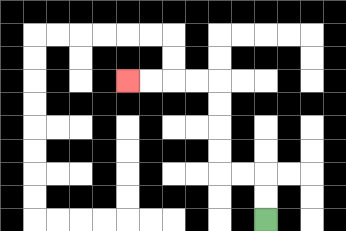{'start': '[11, 9]', 'end': '[5, 3]', 'path_directions': 'U,U,L,L,U,U,U,U,L,L,L,L', 'path_coordinates': '[[11, 9], [11, 8], [11, 7], [10, 7], [9, 7], [9, 6], [9, 5], [9, 4], [9, 3], [8, 3], [7, 3], [6, 3], [5, 3]]'}